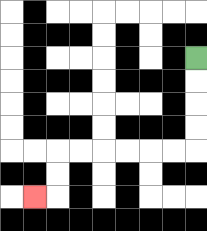{'start': '[8, 2]', 'end': '[1, 8]', 'path_directions': 'D,D,D,D,L,L,L,L,L,L,D,D,L', 'path_coordinates': '[[8, 2], [8, 3], [8, 4], [8, 5], [8, 6], [7, 6], [6, 6], [5, 6], [4, 6], [3, 6], [2, 6], [2, 7], [2, 8], [1, 8]]'}